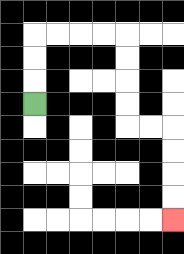{'start': '[1, 4]', 'end': '[7, 9]', 'path_directions': 'U,U,U,R,R,R,R,D,D,D,D,R,R,D,D,D,D', 'path_coordinates': '[[1, 4], [1, 3], [1, 2], [1, 1], [2, 1], [3, 1], [4, 1], [5, 1], [5, 2], [5, 3], [5, 4], [5, 5], [6, 5], [7, 5], [7, 6], [7, 7], [7, 8], [7, 9]]'}